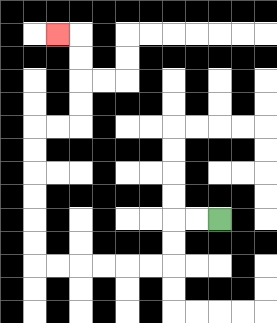{'start': '[9, 9]', 'end': '[2, 1]', 'path_directions': 'L,L,D,D,L,L,L,L,L,L,U,U,U,U,U,U,R,R,U,U,U,U,L', 'path_coordinates': '[[9, 9], [8, 9], [7, 9], [7, 10], [7, 11], [6, 11], [5, 11], [4, 11], [3, 11], [2, 11], [1, 11], [1, 10], [1, 9], [1, 8], [1, 7], [1, 6], [1, 5], [2, 5], [3, 5], [3, 4], [3, 3], [3, 2], [3, 1], [2, 1]]'}